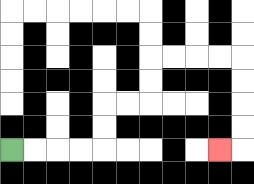{'start': '[0, 6]', 'end': '[9, 6]', 'path_directions': 'R,R,R,R,U,U,R,R,U,U,R,R,R,R,D,D,D,D,L', 'path_coordinates': '[[0, 6], [1, 6], [2, 6], [3, 6], [4, 6], [4, 5], [4, 4], [5, 4], [6, 4], [6, 3], [6, 2], [7, 2], [8, 2], [9, 2], [10, 2], [10, 3], [10, 4], [10, 5], [10, 6], [9, 6]]'}